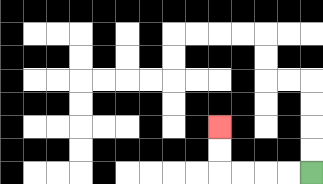{'start': '[13, 7]', 'end': '[9, 5]', 'path_directions': 'L,L,L,L,U,U', 'path_coordinates': '[[13, 7], [12, 7], [11, 7], [10, 7], [9, 7], [9, 6], [9, 5]]'}